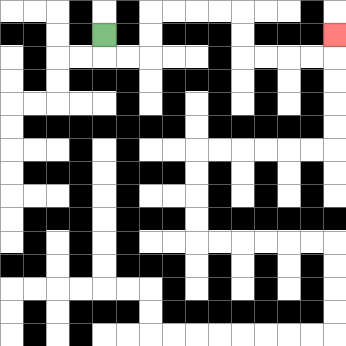{'start': '[4, 1]', 'end': '[14, 1]', 'path_directions': 'D,R,R,U,U,R,R,R,R,D,D,R,R,R,R,U', 'path_coordinates': '[[4, 1], [4, 2], [5, 2], [6, 2], [6, 1], [6, 0], [7, 0], [8, 0], [9, 0], [10, 0], [10, 1], [10, 2], [11, 2], [12, 2], [13, 2], [14, 2], [14, 1]]'}